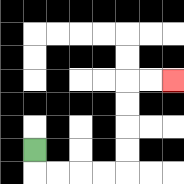{'start': '[1, 6]', 'end': '[7, 3]', 'path_directions': 'D,R,R,R,R,U,U,U,U,R,R', 'path_coordinates': '[[1, 6], [1, 7], [2, 7], [3, 7], [4, 7], [5, 7], [5, 6], [5, 5], [5, 4], [5, 3], [6, 3], [7, 3]]'}